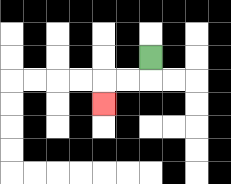{'start': '[6, 2]', 'end': '[4, 4]', 'path_directions': 'D,L,L,D', 'path_coordinates': '[[6, 2], [6, 3], [5, 3], [4, 3], [4, 4]]'}